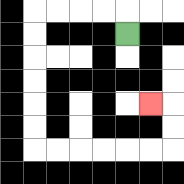{'start': '[5, 1]', 'end': '[6, 4]', 'path_directions': 'U,L,L,L,L,D,D,D,D,D,D,R,R,R,R,R,R,U,U,L', 'path_coordinates': '[[5, 1], [5, 0], [4, 0], [3, 0], [2, 0], [1, 0], [1, 1], [1, 2], [1, 3], [1, 4], [1, 5], [1, 6], [2, 6], [3, 6], [4, 6], [5, 6], [6, 6], [7, 6], [7, 5], [7, 4], [6, 4]]'}